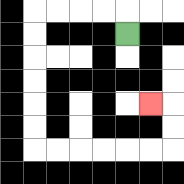{'start': '[5, 1]', 'end': '[6, 4]', 'path_directions': 'U,L,L,L,L,D,D,D,D,D,D,R,R,R,R,R,R,U,U,L', 'path_coordinates': '[[5, 1], [5, 0], [4, 0], [3, 0], [2, 0], [1, 0], [1, 1], [1, 2], [1, 3], [1, 4], [1, 5], [1, 6], [2, 6], [3, 6], [4, 6], [5, 6], [6, 6], [7, 6], [7, 5], [7, 4], [6, 4]]'}